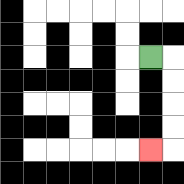{'start': '[6, 2]', 'end': '[6, 6]', 'path_directions': 'R,D,D,D,D,L', 'path_coordinates': '[[6, 2], [7, 2], [7, 3], [7, 4], [7, 5], [7, 6], [6, 6]]'}